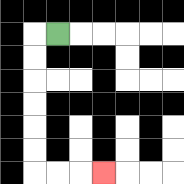{'start': '[2, 1]', 'end': '[4, 7]', 'path_directions': 'L,D,D,D,D,D,D,R,R,R', 'path_coordinates': '[[2, 1], [1, 1], [1, 2], [1, 3], [1, 4], [1, 5], [1, 6], [1, 7], [2, 7], [3, 7], [4, 7]]'}